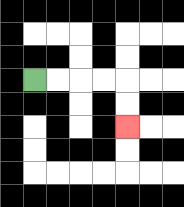{'start': '[1, 3]', 'end': '[5, 5]', 'path_directions': 'R,R,R,R,D,D', 'path_coordinates': '[[1, 3], [2, 3], [3, 3], [4, 3], [5, 3], [5, 4], [5, 5]]'}